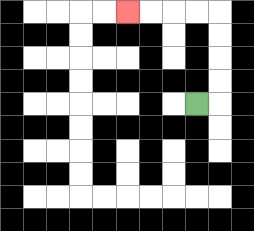{'start': '[8, 4]', 'end': '[5, 0]', 'path_directions': 'R,U,U,U,U,L,L,L,L', 'path_coordinates': '[[8, 4], [9, 4], [9, 3], [9, 2], [9, 1], [9, 0], [8, 0], [7, 0], [6, 0], [5, 0]]'}